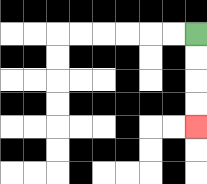{'start': '[8, 1]', 'end': '[8, 5]', 'path_directions': 'D,D,D,D', 'path_coordinates': '[[8, 1], [8, 2], [8, 3], [8, 4], [8, 5]]'}